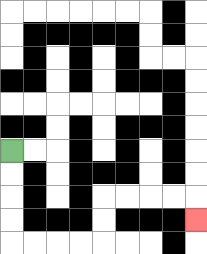{'start': '[0, 6]', 'end': '[8, 9]', 'path_directions': 'D,D,D,D,R,R,R,R,U,U,R,R,R,R,D', 'path_coordinates': '[[0, 6], [0, 7], [0, 8], [0, 9], [0, 10], [1, 10], [2, 10], [3, 10], [4, 10], [4, 9], [4, 8], [5, 8], [6, 8], [7, 8], [8, 8], [8, 9]]'}